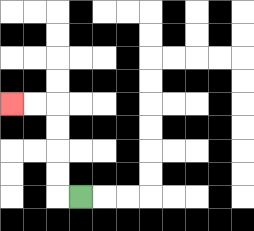{'start': '[3, 8]', 'end': '[0, 4]', 'path_directions': 'L,U,U,U,U,L,L', 'path_coordinates': '[[3, 8], [2, 8], [2, 7], [2, 6], [2, 5], [2, 4], [1, 4], [0, 4]]'}